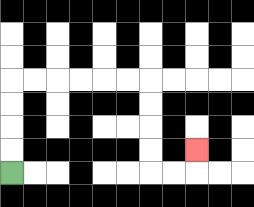{'start': '[0, 7]', 'end': '[8, 6]', 'path_directions': 'U,U,U,U,R,R,R,R,R,R,D,D,D,D,R,R,U', 'path_coordinates': '[[0, 7], [0, 6], [0, 5], [0, 4], [0, 3], [1, 3], [2, 3], [3, 3], [4, 3], [5, 3], [6, 3], [6, 4], [6, 5], [6, 6], [6, 7], [7, 7], [8, 7], [8, 6]]'}